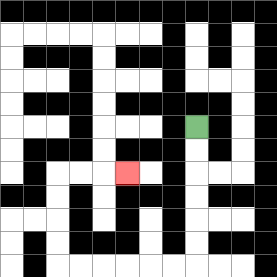{'start': '[8, 5]', 'end': '[5, 7]', 'path_directions': 'D,D,D,D,D,D,L,L,L,L,L,L,U,U,U,U,R,R,R', 'path_coordinates': '[[8, 5], [8, 6], [8, 7], [8, 8], [8, 9], [8, 10], [8, 11], [7, 11], [6, 11], [5, 11], [4, 11], [3, 11], [2, 11], [2, 10], [2, 9], [2, 8], [2, 7], [3, 7], [4, 7], [5, 7]]'}